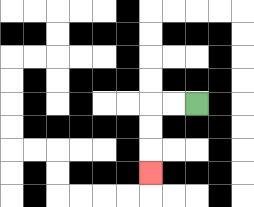{'start': '[8, 4]', 'end': '[6, 7]', 'path_directions': 'L,L,D,D,D', 'path_coordinates': '[[8, 4], [7, 4], [6, 4], [6, 5], [6, 6], [6, 7]]'}